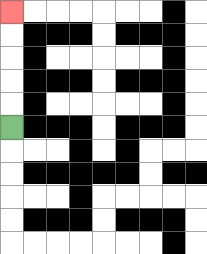{'start': '[0, 5]', 'end': '[0, 0]', 'path_directions': 'U,U,U,U,U', 'path_coordinates': '[[0, 5], [0, 4], [0, 3], [0, 2], [0, 1], [0, 0]]'}